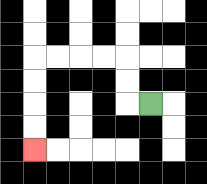{'start': '[6, 4]', 'end': '[1, 6]', 'path_directions': 'L,U,U,L,L,L,L,D,D,D,D', 'path_coordinates': '[[6, 4], [5, 4], [5, 3], [5, 2], [4, 2], [3, 2], [2, 2], [1, 2], [1, 3], [1, 4], [1, 5], [1, 6]]'}